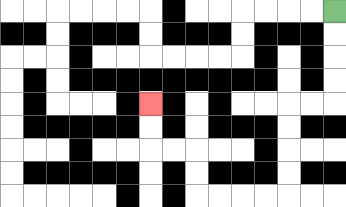{'start': '[14, 0]', 'end': '[6, 4]', 'path_directions': 'D,D,D,D,L,L,D,D,D,D,L,L,L,L,U,U,L,L,U,U', 'path_coordinates': '[[14, 0], [14, 1], [14, 2], [14, 3], [14, 4], [13, 4], [12, 4], [12, 5], [12, 6], [12, 7], [12, 8], [11, 8], [10, 8], [9, 8], [8, 8], [8, 7], [8, 6], [7, 6], [6, 6], [6, 5], [6, 4]]'}